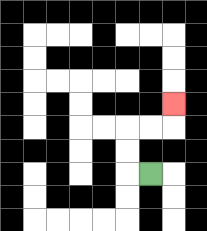{'start': '[6, 7]', 'end': '[7, 4]', 'path_directions': 'L,U,U,R,R,U', 'path_coordinates': '[[6, 7], [5, 7], [5, 6], [5, 5], [6, 5], [7, 5], [7, 4]]'}